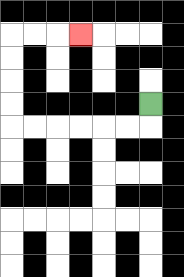{'start': '[6, 4]', 'end': '[3, 1]', 'path_directions': 'D,L,L,L,L,L,L,U,U,U,U,R,R,R', 'path_coordinates': '[[6, 4], [6, 5], [5, 5], [4, 5], [3, 5], [2, 5], [1, 5], [0, 5], [0, 4], [0, 3], [0, 2], [0, 1], [1, 1], [2, 1], [3, 1]]'}